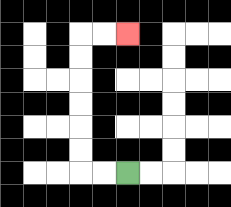{'start': '[5, 7]', 'end': '[5, 1]', 'path_directions': 'L,L,U,U,U,U,U,U,R,R', 'path_coordinates': '[[5, 7], [4, 7], [3, 7], [3, 6], [3, 5], [3, 4], [3, 3], [3, 2], [3, 1], [4, 1], [5, 1]]'}